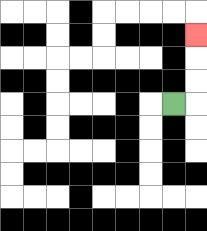{'start': '[7, 4]', 'end': '[8, 1]', 'path_directions': 'R,U,U,U', 'path_coordinates': '[[7, 4], [8, 4], [8, 3], [8, 2], [8, 1]]'}